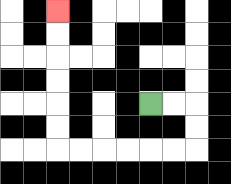{'start': '[6, 4]', 'end': '[2, 0]', 'path_directions': 'R,R,D,D,L,L,L,L,L,L,U,U,U,U,U,U', 'path_coordinates': '[[6, 4], [7, 4], [8, 4], [8, 5], [8, 6], [7, 6], [6, 6], [5, 6], [4, 6], [3, 6], [2, 6], [2, 5], [2, 4], [2, 3], [2, 2], [2, 1], [2, 0]]'}